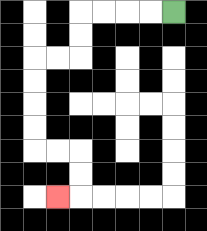{'start': '[7, 0]', 'end': '[2, 8]', 'path_directions': 'L,L,L,L,D,D,L,L,D,D,D,D,R,R,D,D,L', 'path_coordinates': '[[7, 0], [6, 0], [5, 0], [4, 0], [3, 0], [3, 1], [3, 2], [2, 2], [1, 2], [1, 3], [1, 4], [1, 5], [1, 6], [2, 6], [3, 6], [3, 7], [3, 8], [2, 8]]'}